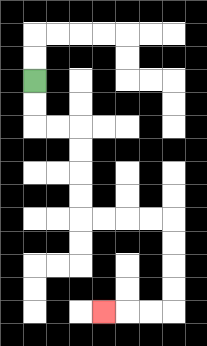{'start': '[1, 3]', 'end': '[4, 13]', 'path_directions': 'D,D,R,R,D,D,D,D,R,R,R,R,D,D,D,D,L,L,L', 'path_coordinates': '[[1, 3], [1, 4], [1, 5], [2, 5], [3, 5], [3, 6], [3, 7], [3, 8], [3, 9], [4, 9], [5, 9], [6, 9], [7, 9], [7, 10], [7, 11], [7, 12], [7, 13], [6, 13], [5, 13], [4, 13]]'}